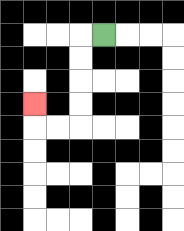{'start': '[4, 1]', 'end': '[1, 4]', 'path_directions': 'L,D,D,D,D,L,L,U', 'path_coordinates': '[[4, 1], [3, 1], [3, 2], [3, 3], [3, 4], [3, 5], [2, 5], [1, 5], [1, 4]]'}